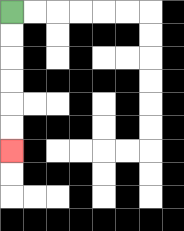{'start': '[0, 0]', 'end': '[0, 6]', 'path_directions': 'D,D,D,D,D,D', 'path_coordinates': '[[0, 0], [0, 1], [0, 2], [0, 3], [0, 4], [0, 5], [0, 6]]'}